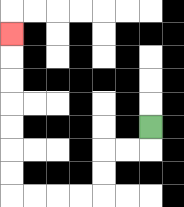{'start': '[6, 5]', 'end': '[0, 1]', 'path_directions': 'D,L,L,D,D,L,L,L,L,U,U,U,U,U,U,U', 'path_coordinates': '[[6, 5], [6, 6], [5, 6], [4, 6], [4, 7], [4, 8], [3, 8], [2, 8], [1, 8], [0, 8], [0, 7], [0, 6], [0, 5], [0, 4], [0, 3], [0, 2], [0, 1]]'}